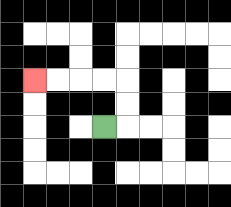{'start': '[4, 5]', 'end': '[1, 3]', 'path_directions': 'R,U,U,L,L,L,L', 'path_coordinates': '[[4, 5], [5, 5], [5, 4], [5, 3], [4, 3], [3, 3], [2, 3], [1, 3]]'}